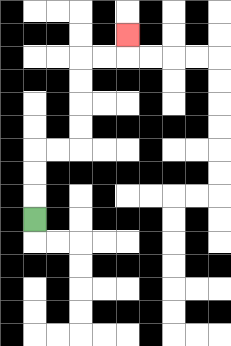{'start': '[1, 9]', 'end': '[5, 1]', 'path_directions': 'U,U,U,R,R,U,U,U,U,R,R,U', 'path_coordinates': '[[1, 9], [1, 8], [1, 7], [1, 6], [2, 6], [3, 6], [3, 5], [3, 4], [3, 3], [3, 2], [4, 2], [5, 2], [5, 1]]'}